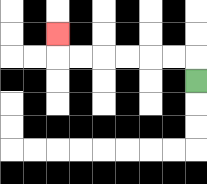{'start': '[8, 3]', 'end': '[2, 1]', 'path_directions': 'U,L,L,L,L,L,L,U', 'path_coordinates': '[[8, 3], [8, 2], [7, 2], [6, 2], [5, 2], [4, 2], [3, 2], [2, 2], [2, 1]]'}